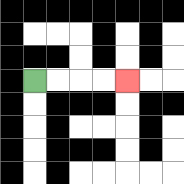{'start': '[1, 3]', 'end': '[5, 3]', 'path_directions': 'R,R,R,R', 'path_coordinates': '[[1, 3], [2, 3], [3, 3], [4, 3], [5, 3]]'}